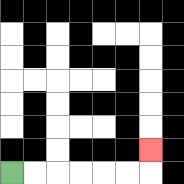{'start': '[0, 7]', 'end': '[6, 6]', 'path_directions': 'R,R,R,R,R,R,U', 'path_coordinates': '[[0, 7], [1, 7], [2, 7], [3, 7], [4, 7], [5, 7], [6, 7], [6, 6]]'}